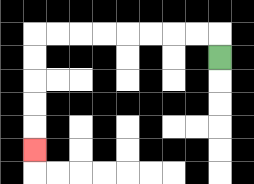{'start': '[9, 2]', 'end': '[1, 6]', 'path_directions': 'U,L,L,L,L,L,L,L,L,D,D,D,D,D', 'path_coordinates': '[[9, 2], [9, 1], [8, 1], [7, 1], [6, 1], [5, 1], [4, 1], [3, 1], [2, 1], [1, 1], [1, 2], [1, 3], [1, 4], [1, 5], [1, 6]]'}